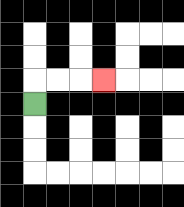{'start': '[1, 4]', 'end': '[4, 3]', 'path_directions': 'U,R,R,R', 'path_coordinates': '[[1, 4], [1, 3], [2, 3], [3, 3], [4, 3]]'}